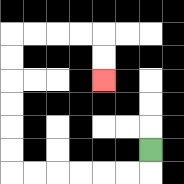{'start': '[6, 6]', 'end': '[4, 3]', 'path_directions': 'D,L,L,L,L,L,L,U,U,U,U,U,U,R,R,R,R,D,D', 'path_coordinates': '[[6, 6], [6, 7], [5, 7], [4, 7], [3, 7], [2, 7], [1, 7], [0, 7], [0, 6], [0, 5], [0, 4], [0, 3], [0, 2], [0, 1], [1, 1], [2, 1], [3, 1], [4, 1], [4, 2], [4, 3]]'}